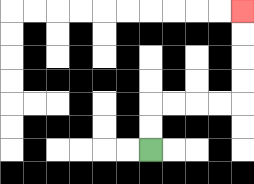{'start': '[6, 6]', 'end': '[10, 0]', 'path_directions': 'U,U,R,R,R,R,U,U,U,U', 'path_coordinates': '[[6, 6], [6, 5], [6, 4], [7, 4], [8, 4], [9, 4], [10, 4], [10, 3], [10, 2], [10, 1], [10, 0]]'}